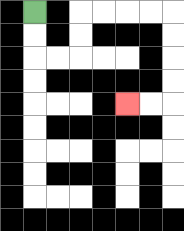{'start': '[1, 0]', 'end': '[5, 4]', 'path_directions': 'D,D,R,R,U,U,R,R,R,R,D,D,D,D,L,L', 'path_coordinates': '[[1, 0], [1, 1], [1, 2], [2, 2], [3, 2], [3, 1], [3, 0], [4, 0], [5, 0], [6, 0], [7, 0], [7, 1], [7, 2], [7, 3], [7, 4], [6, 4], [5, 4]]'}